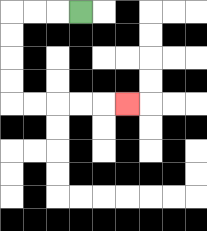{'start': '[3, 0]', 'end': '[5, 4]', 'path_directions': 'L,L,L,D,D,D,D,R,R,R,R,R', 'path_coordinates': '[[3, 0], [2, 0], [1, 0], [0, 0], [0, 1], [0, 2], [0, 3], [0, 4], [1, 4], [2, 4], [3, 4], [4, 4], [5, 4]]'}